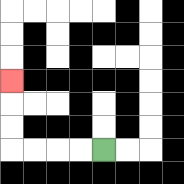{'start': '[4, 6]', 'end': '[0, 3]', 'path_directions': 'L,L,L,L,U,U,U', 'path_coordinates': '[[4, 6], [3, 6], [2, 6], [1, 6], [0, 6], [0, 5], [0, 4], [0, 3]]'}